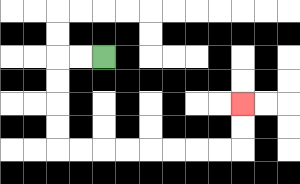{'start': '[4, 2]', 'end': '[10, 4]', 'path_directions': 'L,L,D,D,D,D,R,R,R,R,R,R,R,R,U,U', 'path_coordinates': '[[4, 2], [3, 2], [2, 2], [2, 3], [2, 4], [2, 5], [2, 6], [3, 6], [4, 6], [5, 6], [6, 6], [7, 6], [8, 6], [9, 6], [10, 6], [10, 5], [10, 4]]'}